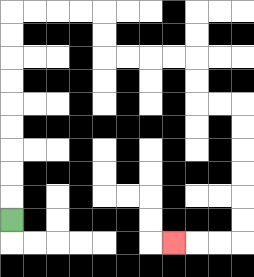{'start': '[0, 9]', 'end': '[7, 10]', 'path_directions': 'U,U,U,U,U,U,U,U,U,R,R,R,R,D,D,R,R,R,R,D,D,R,R,D,D,D,D,D,D,L,L,L', 'path_coordinates': '[[0, 9], [0, 8], [0, 7], [0, 6], [0, 5], [0, 4], [0, 3], [0, 2], [0, 1], [0, 0], [1, 0], [2, 0], [3, 0], [4, 0], [4, 1], [4, 2], [5, 2], [6, 2], [7, 2], [8, 2], [8, 3], [8, 4], [9, 4], [10, 4], [10, 5], [10, 6], [10, 7], [10, 8], [10, 9], [10, 10], [9, 10], [8, 10], [7, 10]]'}